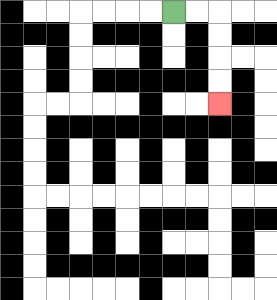{'start': '[7, 0]', 'end': '[9, 4]', 'path_directions': 'R,R,D,D,D,D', 'path_coordinates': '[[7, 0], [8, 0], [9, 0], [9, 1], [9, 2], [9, 3], [9, 4]]'}